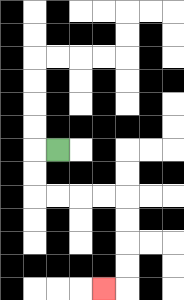{'start': '[2, 6]', 'end': '[4, 12]', 'path_directions': 'L,D,D,R,R,R,R,D,D,D,D,L', 'path_coordinates': '[[2, 6], [1, 6], [1, 7], [1, 8], [2, 8], [3, 8], [4, 8], [5, 8], [5, 9], [5, 10], [5, 11], [5, 12], [4, 12]]'}